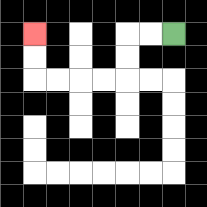{'start': '[7, 1]', 'end': '[1, 1]', 'path_directions': 'L,L,D,D,L,L,L,L,U,U', 'path_coordinates': '[[7, 1], [6, 1], [5, 1], [5, 2], [5, 3], [4, 3], [3, 3], [2, 3], [1, 3], [1, 2], [1, 1]]'}